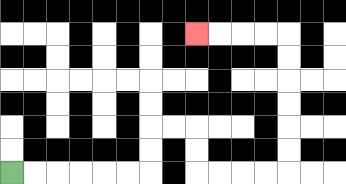{'start': '[0, 7]', 'end': '[8, 1]', 'path_directions': 'R,R,R,R,R,R,U,U,R,R,D,D,R,R,R,R,U,U,U,U,U,U,L,L,L,L', 'path_coordinates': '[[0, 7], [1, 7], [2, 7], [3, 7], [4, 7], [5, 7], [6, 7], [6, 6], [6, 5], [7, 5], [8, 5], [8, 6], [8, 7], [9, 7], [10, 7], [11, 7], [12, 7], [12, 6], [12, 5], [12, 4], [12, 3], [12, 2], [12, 1], [11, 1], [10, 1], [9, 1], [8, 1]]'}